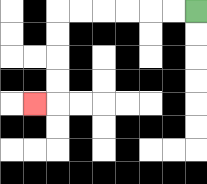{'start': '[8, 0]', 'end': '[1, 4]', 'path_directions': 'L,L,L,L,L,L,D,D,D,D,L', 'path_coordinates': '[[8, 0], [7, 0], [6, 0], [5, 0], [4, 0], [3, 0], [2, 0], [2, 1], [2, 2], [2, 3], [2, 4], [1, 4]]'}